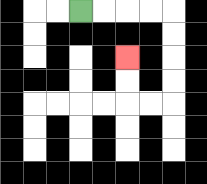{'start': '[3, 0]', 'end': '[5, 2]', 'path_directions': 'R,R,R,R,D,D,D,D,L,L,U,U', 'path_coordinates': '[[3, 0], [4, 0], [5, 0], [6, 0], [7, 0], [7, 1], [7, 2], [7, 3], [7, 4], [6, 4], [5, 4], [5, 3], [5, 2]]'}